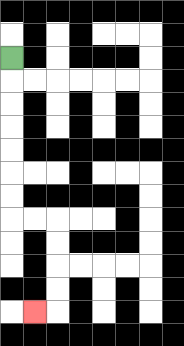{'start': '[0, 2]', 'end': '[1, 13]', 'path_directions': 'D,D,D,D,D,D,D,R,R,D,D,D,D,L', 'path_coordinates': '[[0, 2], [0, 3], [0, 4], [0, 5], [0, 6], [0, 7], [0, 8], [0, 9], [1, 9], [2, 9], [2, 10], [2, 11], [2, 12], [2, 13], [1, 13]]'}